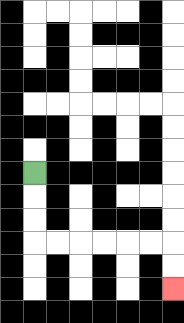{'start': '[1, 7]', 'end': '[7, 12]', 'path_directions': 'D,D,D,R,R,R,R,R,R,D,D', 'path_coordinates': '[[1, 7], [1, 8], [1, 9], [1, 10], [2, 10], [3, 10], [4, 10], [5, 10], [6, 10], [7, 10], [7, 11], [7, 12]]'}